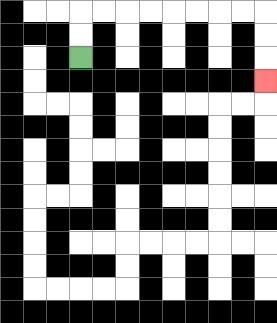{'start': '[3, 2]', 'end': '[11, 3]', 'path_directions': 'U,U,R,R,R,R,R,R,R,R,D,D,D', 'path_coordinates': '[[3, 2], [3, 1], [3, 0], [4, 0], [5, 0], [6, 0], [7, 0], [8, 0], [9, 0], [10, 0], [11, 0], [11, 1], [11, 2], [11, 3]]'}